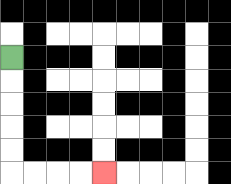{'start': '[0, 2]', 'end': '[4, 7]', 'path_directions': 'D,D,D,D,D,R,R,R,R', 'path_coordinates': '[[0, 2], [0, 3], [0, 4], [0, 5], [0, 6], [0, 7], [1, 7], [2, 7], [3, 7], [4, 7]]'}